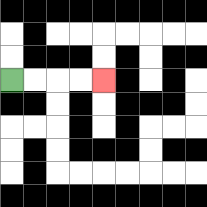{'start': '[0, 3]', 'end': '[4, 3]', 'path_directions': 'R,R,R,R', 'path_coordinates': '[[0, 3], [1, 3], [2, 3], [3, 3], [4, 3]]'}